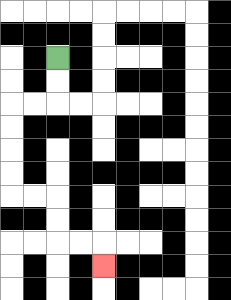{'start': '[2, 2]', 'end': '[4, 11]', 'path_directions': 'D,D,L,L,D,D,D,D,R,R,D,D,R,R,D', 'path_coordinates': '[[2, 2], [2, 3], [2, 4], [1, 4], [0, 4], [0, 5], [0, 6], [0, 7], [0, 8], [1, 8], [2, 8], [2, 9], [2, 10], [3, 10], [4, 10], [4, 11]]'}